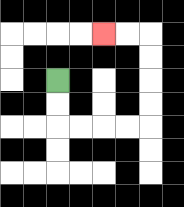{'start': '[2, 3]', 'end': '[4, 1]', 'path_directions': 'D,D,R,R,R,R,U,U,U,U,L,L', 'path_coordinates': '[[2, 3], [2, 4], [2, 5], [3, 5], [4, 5], [5, 5], [6, 5], [6, 4], [6, 3], [6, 2], [6, 1], [5, 1], [4, 1]]'}